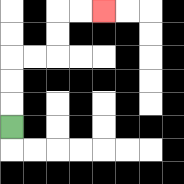{'start': '[0, 5]', 'end': '[4, 0]', 'path_directions': 'U,U,U,R,R,U,U,R,R', 'path_coordinates': '[[0, 5], [0, 4], [0, 3], [0, 2], [1, 2], [2, 2], [2, 1], [2, 0], [3, 0], [4, 0]]'}